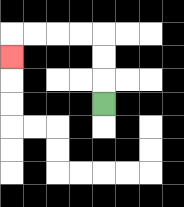{'start': '[4, 4]', 'end': '[0, 2]', 'path_directions': 'U,U,U,L,L,L,L,D', 'path_coordinates': '[[4, 4], [4, 3], [4, 2], [4, 1], [3, 1], [2, 1], [1, 1], [0, 1], [0, 2]]'}